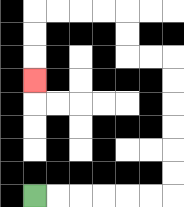{'start': '[1, 8]', 'end': '[1, 3]', 'path_directions': 'R,R,R,R,R,R,U,U,U,U,U,U,L,L,U,U,L,L,L,L,D,D,D', 'path_coordinates': '[[1, 8], [2, 8], [3, 8], [4, 8], [5, 8], [6, 8], [7, 8], [7, 7], [7, 6], [7, 5], [7, 4], [7, 3], [7, 2], [6, 2], [5, 2], [5, 1], [5, 0], [4, 0], [3, 0], [2, 0], [1, 0], [1, 1], [1, 2], [1, 3]]'}